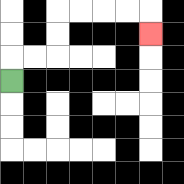{'start': '[0, 3]', 'end': '[6, 1]', 'path_directions': 'U,R,R,U,U,R,R,R,R,D', 'path_coordinates': '[[0, 3], [0, 2], [1, 2], [2, 2], [2, 1], [2, 0], [3, 0], [4, 0], [5, 0], [6, 0], [6, 1]]'}